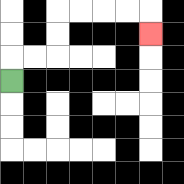{'start': '[0, 3]', 'end': '[6, 1]', 'path_directions': 'U,R,R,U,U,R,R,R,R,D', 'path_coordinates': '[[0, 3], [0, 2], [1, 2], [2, 2], [2, 1], [2, 0], [3, 0], [4, 0], [5, 0], [6, 0], [6, 1]]'}